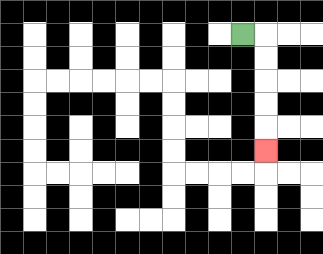{'start': '[10, 1]', 'end': '[11, 6]', 'path_directions': 'R,D,D,D,D,D', 'path_coordinates': '[[10, 1], [11, 1], [11, 2], [11, 3], [11, 4], [11, 5], [11, 6]]'}